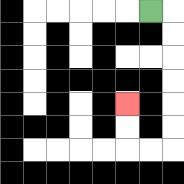{'start': '[6, 0]', 'end': '[5, 4]', 'path_directions': 'R,D,D,D,D,D,D,L,L,U,U', 'path_coordinates': '[[6, 0], [7, 0], [7, 1], [7, 2], [7, 3], [7, 4], [7, 5], [7, 6], [6, 6], [5, 6], [5, 5], [5, 4]]'}